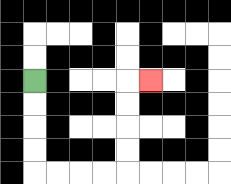{'start': '[1, 3]', 'end': '[6, 3]', 'path_directions': 'D,D,D,D,R,R,R,R,U,U,U,U,R', 'path_coordinates': '[[1, 3], [1, 4], [1, 5], [1, 6], [1, 7], [2, 7], [3, 7], [4, 7], [5, 7], [5, 6], [5, 5], [5, 4], [5, 3], [6, 3]]'}